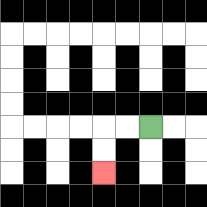{'start': '[6, 5]', 'end': '[4, 7]', 'path_directions': 'L,L,D,D', 'path_coordinates': '[[6, 5], [5, 5], [4, 5], [4, 6], [4, 7]]'}